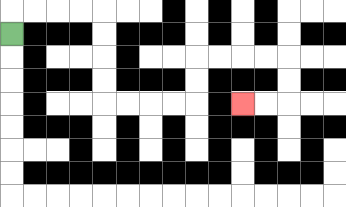{'start': '[0, 1]', 'end': '[10, 4]', 'path_directions': 'U,R,R,R,R,D,D,D,D,R,R,R,R,U,U,R,R,R,R,D,D,L,L', 'path_coordinates': '[[0, 1], [0, 0], [1, 0], [2, 0], [3, 0], [4, 0], [4, 1], [4, 2], [4, 3], [4, 4], [5, 4], [6, 4], [7, 4], [8, 4], [8, 3], [8, 2], [9, 2], [10, 2], [11, 2], [12, 2], [12, 3], [12, 4], [11, 4], [10, 4]]'}